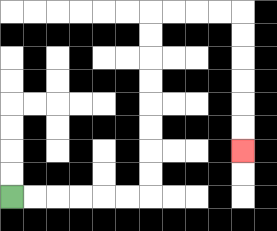{'start': '[0, 8]', 'end': '[10, 6]', 'path_directions': 'R,R,R,R,R,R,U,U,U,U,U,U,U,U,R,R,R,R,D,D,D,D,D,D', 'path_coordinates': '[[0, 8], [1, 8], [2, 8], [3, 8], [4, 8], [5, 8], [6, 8], [6, 7], [6, 6], [6, 5], [6, 4], [6, 3], [6, 2], [6, 1], [6, 0], [7, 0], [8, 0], [9, 0], [10, 0], [10, 1], [10, 2], [10, 3], [10, 4], [10, 5], [10, 6]]'}